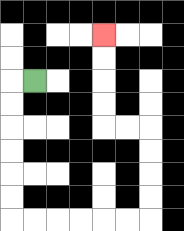{'start': '[1, 3]', 'end': '[4, 1]', 'path_directions': 'L,D,D,D,D,D,D,R,R,R,R,R,R,U,U,U,U,L,L,U,U,U,U', 'path_coordinates': '[[1, 3], [0, 3], [0, 4], [0, 5], [0, 6], [0, 7], [0, 8], [0, 9], [1, 9], [2, 9], [3, 9], [4, 9], [5, 9], [6, 9], [6, 8], [6, 7], [6, 6], [6, 5], [5, 5], [4, 5], [4, 4], [4, 3], [4, 2], [4, 1]]'}